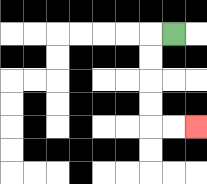{'start': '[7, 1]', 'end': '[8, 5]', 'path_directions': 'L,D,D,D,D,R,R', 'path_coordinates': '[[7, 1], [6, 1], [6, 2], [6, 3], [6, 4], [6, 5], [7, 5], [8, 5]]'}